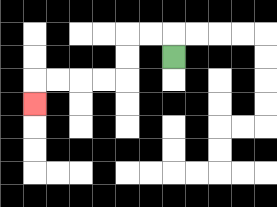{'start': '[7, 2]', 'end': '[1, 4]', 'path_directions': 'U,L,L,D,D,L,L,L,L,D', 'path_coordinates': '[[7, 2], [7, 1], [6, 1], [5, 1], [5, 2], [5, 3], [4, 3], [3, 3], [2, 3], [1, 3], [1, 4]]'}